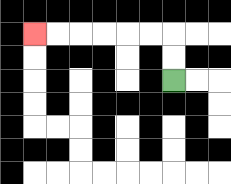{'start': '[7, 3]', 'end': '[1, 1]', 'path_directions': 'U,U,L,L,L,L,L,L', 'path_coordinates': '[[7, 3], [7, 2], [7, 1], [6, 1], [5, 1], [4, 1], [3, 1], [2, 1], [1, 1]]'}